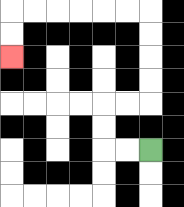{'start': '[6, 6]', 'end': '[0, 2]', 'path_directions': 'L,L,U,U,R,R,U,U,U,U,L,L,L,L,L,L,D,D', 'path_coordinates': '[[6, 6], [5, 6], [4, 6], [4, 5], [4, 4], [5, 4], [6, 4], [6, 3], [6, 2], [6, 1], [6, 0], [5, 0], [4, 0], [3, 0], [2, 0], [1, 0], [0, 0], [0, 1], [0, 2]]'}